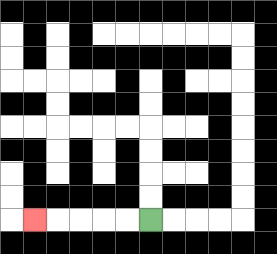{'start': '[6, 9]', 'end': '[1, 9]', 'path_directions': 'L,L,L,L,L', 'path_coordinates': '[[6, 9], [5, 9], [4, 9], [3, 9], [2, 9], [1, 9]]'}